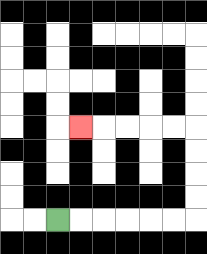{'start': '[2, 9]', 'end': '[3, 5]', 'path_directions': 'R,R,R,R,R,R,U,U,U,U,L,L,L,L,L', 'path_coordinates': '[[2, 9], [3, 9], [4, 9], [5, 9], [6, 9], [7, 9], [8, 9], [8, 8], [8, 7], [8, 6], [8, 5], [7, 5], [6, 5], [5, 5], [4, 5], [3, 5]]'}